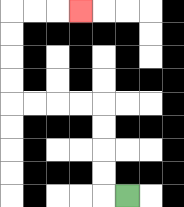{'start': '[5, 8]', 'end': '[3, 0]', 'path_directions': 'L,U,U,U,U,L,L,L,L,U,U,U,U,R,R,R', 'path_coordinates': '[[5, 8], [4, 8], [4, 7], [4, 6], [4, 5], [4, 4], [3, 4], [2, 4], [1, 4], [0, 4], [0, 3], [0, 2], [0, 1], [0, 0], [1, 0], [2, 0], [3, 0]]'}